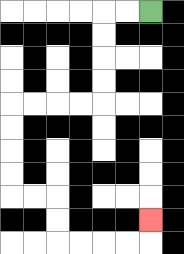{'start': '[6, 0]', 'end': '[6, 9]', 'path_directions': 'L,L,D,D,D,D,L,L,L,L,D,D,D,D,R,R,D,D,R,R,R,R,U', 'path_coordinates': '[[6, 0], [5, 0], [4, 0], [4, 1], [4, 2], [4, 3], [4, 4], [3, 4], [2, 4], [1, 4], [0, 4], [0, 5], [0, 6], [0, 7], [0, 8], [1, 8], [2, 8], [2, 9], [2, 10], [3, 10], [4, 10], [5, 10], [6, 10], [6, 9]]'}